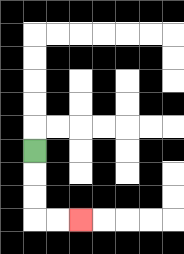{'start': '[1, 6]', 'end': '[3, 9]', 'path_directions': 'D,D,D,R,R', 'path_coordinates': '[[1, 6], [1, 7], [1, 8], [1, 9], [2, 9], [3, 9]]'}